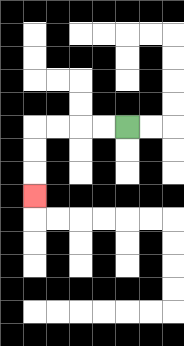{'start': '[5, 5]', 'end': '[1, 8]', 'path_directions': 'L,L,L,L,D,D,D', 'path_coordinates': '[[5, 5], [4, 5], [3, 5], [2, 5], [1, 5], [1, 6], [1, 7], [1, 8]]'}